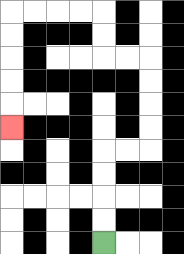{'start': '[4, 10]', 'end': '[0, 5]', 'path_directions': 'U,U,U,U,R,R,U,U,U,U,L,L,U,U,L,L,L,L,D,D,D,D,D', 'path_coordinates': '[[4, 10], [4, 9], [4, 8], [4, 7], [4, 6], [5, 6], [6, 6], [6, 5], [6, 4], [6, 3], [6, 2], [5, 2], [4, 2], [4, 1], [4, 0], [3, 0], [2, 0], [1, 0], [0, 0], [0, 1], [0, 2], [0, 3], [0, 4], [0, 5]]'}